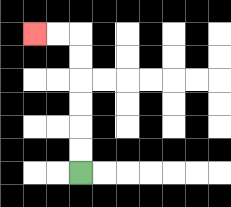{'start': '[3, 7]', 'end': '[1, 1]', 'path_directions': 'U,U,U,U,U,U,L,L', 'path_coordinates': '[[3, 7], [3, 6], [3, 5], [3, 4], [3, 3], [3, 2], [3, 1], [2, 1], [1, 1]]'}